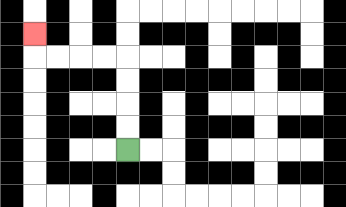{'start': '[5, 6]', 'end': '[1, 1]', 'path_directions': 'U,U,U,U,L,L,L,L,U', 'path_coordinates': '[[5, 6], [5, 5], [5, 4], [5, 3], [5, 2], [4, 2], [3, 2], [2, 2], [1, 2], [1, 1]]'}